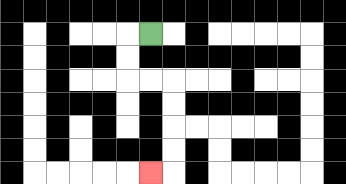{'start': '[6, 1]', 'end': '[6, 7]', 'path_directions': 'L,D,D,R,R,D,D,D,D,L', 'path_coordinates': '[[6, 1], [5, 1], [5, 2], [5, 3], [6, 3], [7, 3], [7, 4], [7, 5], [7, 6], [7, 7], [6, 7]]'}